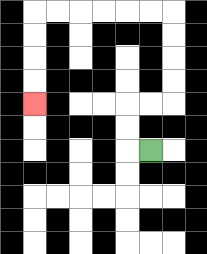{'start': '[6, 6]', 'end': '[1, 4]', 'path_directions': 'L,U,U,R,R,U,U,U,U,L,L,L,L,L,L,D,D,D,D', 'path_coordinates': '[[6, 6], [5, 6], [5, 5], [5, 4], [6, 4], [7, 4], [7, 3], [7, 2], [7, 1], [7, 0], [6, 0], [5, 0], [4, 0], [3, 0], [2, 0], [1, 0], [1, 1], [1, 2], [1, 3], [1, 4]]'}